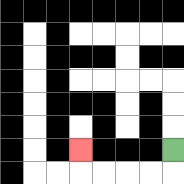{'start': '[7, 6]', 'end': '[3, 6]', 'path_directions': 'D,L,L,L,L,U', 'path_coordinates': '[[7, 6], [7, 7], [6, 7], [5, 7], [4, 7], [3, 7], [3, 6]]'}